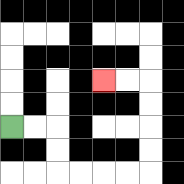{'start': '[0, 5]', 'end': '[4, 3]', 'path_directions': 'R,R,D,D,R,R,R,R,U,U,U,U,L,L', 'path_coordinates': '[[0, 5], [1, 5], [2, 5], [2, 6], [2, 7], [3, 7], [4, 7], [5, 7], [6, 7], [6, 6], [6, 5], [6, 4], [6, 3], [5, 3], [4, 3]]'}